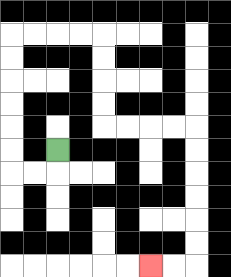{'start': '[2, 6]', 'end': '[6, 11]', 'path_directions': 'D,L,L,U,U,U,U,U,U,R,R,R,R,D,D,D,D,R,R,R,R,D,D,D,D,D,D,L,L', 'path_coordinates': '[[2, 6], [2, 7], [1, 7], [0, 7], [0, 6], [0, 5], [0, 4], [0, 3], [0, 2], [0, 1], [1, 1], [2, 1], [3, 1], [4, 1], [4, 2], [4, 3], [4, 4], [4, 5], [5, 5], [6, 5], [7, 5], [8, 5], [8, 6], [8, 7], [8, 8], [8, 9], [8, 10], [8, 11], [7, 11], [6, 11]]'}